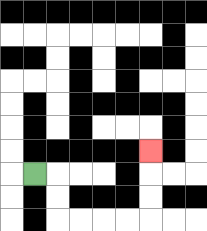{'start': '[1, 7]', 'end': '[6, 6]', 'path_directions': 'R,D,D,R,R,R,R,U,U,U', 'path_coordinates': '[[1, 7], [2, 7], [2, 8], [2, 9], [3, 9], [4, 9], [5, 9], [6, 9], [6, 8], [6, 7], [6, 6]]'}